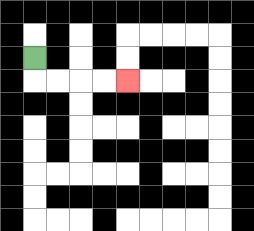{'start': '[1, 2]', 'end': '[5, 3]', 'path_directions': 'D,R,R,R,R', 'path_coordinates': '[[1, 2], [1, 3], [2, 3], [3, 3], [4, 3], [5, 3]]'}